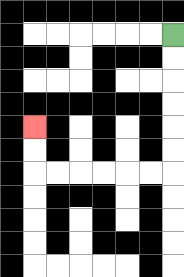{'start': '[7, 1]', 'end': '[1, 5]', 'path_directions': 'D,D,D,D,D,D,L,L,L,L,L,L,U,U', 'path_coordinates': '[[7, 1], [7, 2], [7, 3], [7, 4], [7, 5], [7, 6], [7, 7], [6, 7], [5, 7], [4, 7], [3, 7], [2, 7], [1, 7], [1, 6], [1, 5]]'}